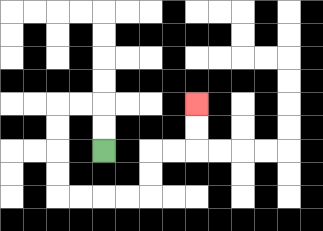{'start': '[4, 6]', 'end': '[8, 4]', 'path_directions': 'U,U,L,L,D,D,D,D,R,R,R,R,U,U,R,R,U,U', 'path_coordinates': '[[4, 6], [4, 5], [4, 4], [3, 4], [2, 4], [2, 5], [2, 6], [2, 7], [2, 8], [3, 8], [4, 8], [5, 8], [6, 8], [6, 7], [6, 6], [7, 6], [8, 6], [8, 5], [8, 4]]'}